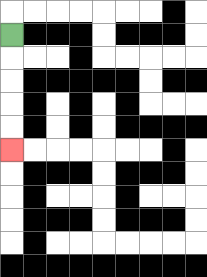{'start': '[0, 1]', 'end': '[0, 6]', 'path_directions': 'D,D,D,D,D', 'path_coordinates': '[[0, 1], [0, 2], [0, 3], [0, 4], [0, 5], [0, 6]]'}